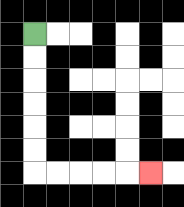{'start': '[1, 1]', 'end': '[6, 7]', 'path_directions': 'D,D,D,D,D,D,R,R,R,R,R', 'path_coordinates': '[[1, 1], [1, 2], [1, 3], [1, 4], [1, 5], [1, 6], [1, 7], [2, 7], [3, 7], [4, 7], [5, 7], [6, 7]]'}